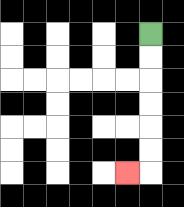{'start': '[6, 1]', 'end': '[5, 7]', 'path_directions': 'D,D,D,D,D,D,L', 'path_coordinates': '[[6, 1], [6, 2], [6, 3], [6, 4], [6, 5], [6, 6], [6, 7], [5, 7]]'}